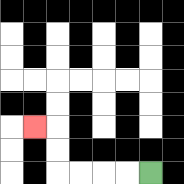{'start': '[6, 7]', 'end': '[1, 5]', 'path_directions': 'L,L,L,L,U,U,L', 'path_coordinates': '[[6, 7], [5, 7], [4, 7], [3, 7], [2, 7], [2, 6], [2, 5], [1, 5]]'}